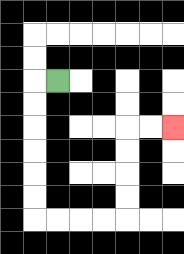{'start': '[2, 3]', 'end': '[7, 5]', 'path_directions': 'L,D,D,D,D,D,D,R,R,R,R,U,U,U,U,R,R', 'path_coordinates': '[[2, 3], [1, 3], [1, 4], [1, 5], [1, 6], [1, 7], [1, 8], [1, 9], [2, 9], [3, 9], [4, 9], [5, 9], [5, 8], [5, 7], [5, 6], [5, 5], [6, 5], [7, 5]]'}